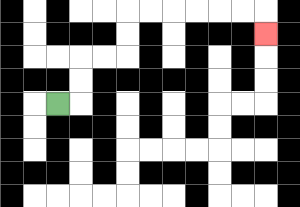{'start': '[2, 4]', 'end': '[11, 1]', 'path_directions': 'R,U,U,R,R,U,U,R,R,R,R,R,R,D', 'path_coordinates': '[[2, 4], [3, 4], [3, 3], [3, 2], [4, 2], [5, 2], [5, 1], [5, 0], [6, 0], [7, 0], [8, 0], [9, 0], [10, 0], [11, 0], [11, 1]]'}